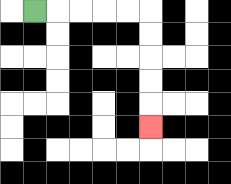{'start': '[1, 0]', 'end': '[6, 5]', 'path_directions': 'R,R,R,R,R,D,D,D,D,D', 'path_coordinates': '[[1, 0], [2, 0], [3, 0], [4, 0], [5, 0], [6, 0], [6, 1], [6, 2], [6, 3], [6, 4], [6, 5]]'}